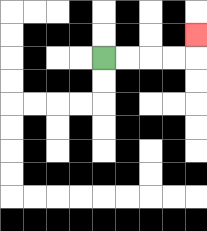{'start': '[4, 2]', 'end': '[8, 1]', 'path_directions': 'R,R,R,R,U', 'path_coordinates': '[[4, 2], [5, 2], [6, 2], [7, 2], [8, 2], [8, 1]]'}